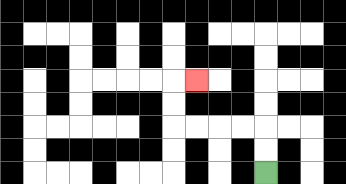{'start': '[11, 7]', 'end': '[8, 3]', 'path_directions': 'U,U,L,L,L,L,U,U,R', 'path_coordinates': '[[11, 7], [11, 6], [11, 5], [10, 5], [9, 5], [8, 5], [7, 5], [7, 4], [7, 3], [8, 3]]'}